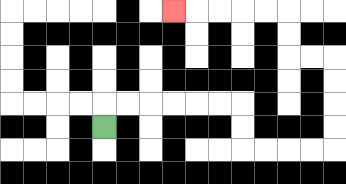{'start': '[4, 5]', 'end': '[7, 0]', 'path_directions': 'U,R,R,R,R,R,R,D,D,R,R,R,R,U,U,U,U,L,L,U,U,L,L,L,L,L', 'path_coordinates': '[[4, 5], [4, 4], [5, 4], [6, 4], [7, 4], [8, 4], [9, 4], [10, 4], [10, 5], [10, 6], [11, 6], [12, 6], [13, 6], [14, 6], [14, 5], [14, 4], [14, 3], [14, 2], [13, 2], [12, 2], [12, 1], [12, 0], [11, 0], [10, 0], [9, 0], [8, 0], [7, 0]]'}